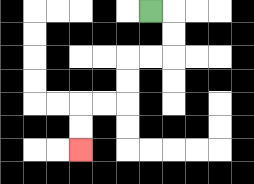{'start': '[6, 0]', 'end': '[3, 6]', 'path_directions': 'R,D,D,L,L,D,D,L,L,D,D', 'path_coordinates': '[[6, 0], [7, 0], [7, 1], [7, 2], [6, 2], [5, 2], [5, 3], [5, 4], [4, 4], [3, 4], [3, 5], [3, 6]]'}